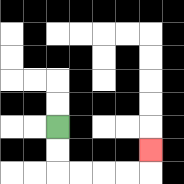{'start': '[2, 5]', 'end': '[6, 6]', 'path_directions': 'D,D,R,R,R,R,U', 'path_coordinates': '[[2, 5], [2, 6], [2, 7], [3, 7], [4, 7], [5, 7], [6, 7], [6, 6]]'}